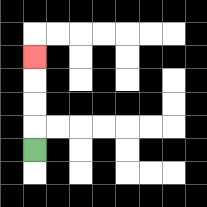{'start': '[1, 6]', 'end': '[1, 2]', 'path_directions': 'U,U,U,U', 'path_coordinates': '[[1, 6], [1, 5], [1, 4], [1, 3], [1, 2]]'}